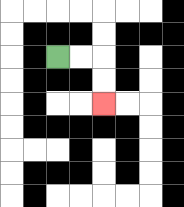{'start': '[2, 2]', 'end': '[4, 4]', 'path_directions': 'R,R,D,D', 'path_coordinates': '[[2, 2], [3, 2], [4, 2], [4, 3], [4, 4]]'}